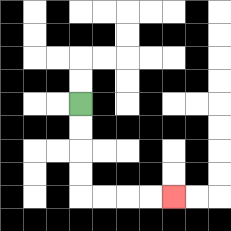{'start': '[3, 4]', 'end': '[7, 8]', 'path_directions': 'D,D,D,D,R,R,R,R', 'path_coordinates': '[[3, 4], [3, 5], [3, 6], [3, 7], [3, 8], [4, 8], [5, 8], [6, 8], [7, 8]]'}